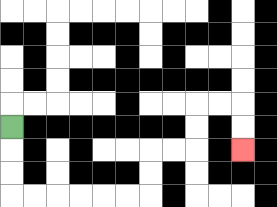{'start': '[0, 5]', 'end': '[10, 6]', 'path_directions': 'D,D,D,R,R,R,R,R,R,U,U,R,R,U,U,R,R,D,D', 'path_coordinates': '[[0, 5], [0, 6], [0, 7], [0, 8], [1, 8], [2, 8], [3, 8], [4, 8], [5, 8], [6, 8], [6, 7], [6, 6], [7, 6], [8, 6], [8, 5], [8, 4], [9, 4], [10, 4], [10, 5], [10, 6]]'}